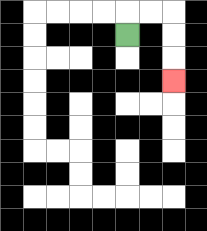{'start': '[5, 1]', 'end': '[7, 3]', 'path_directions': 'U,R,R,D,D,D', 'path_coordinates': '[[5, 1], [5, 0], [6, 0], [7, 0], [7, 1], [7, 2], [7, 3]]'}